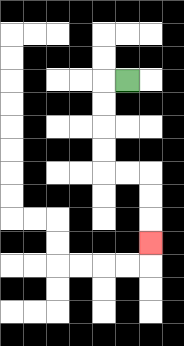{'start': '[5, 3]', 'end': '[6, 10]', 'path_directions': 'L,D,D,D,D,R,R,D,D,D', 'path_coordinates': '[[5, 3], [4, 3], [4, 4], [4, 5], [4, 6], [4, 7], [5, 7], [6, 7], [6, 8], [6, 9], [6, 10]]'}